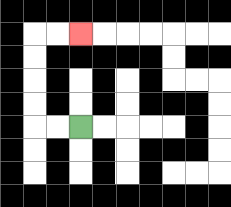{'start': '[3, 5]', 'end': '[3, 1]', 'path_directions': 'L,L,U,U,U,U,R,R', 'path_coordinates': '[[3, 5], [2, 5], [1, 5], [1, 4], [1, 3], [1, 2], [1, 1], [2, 1], [3, 1]]'}